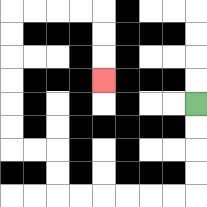{'start': '[8, 4]', 'end': '[4, 3]', 'path_directions': 'D,D,D,D,L,L,L,L,L,L,U,U,L,L,U,U,U,U,U,U,R,R,R,R,D,D,D', 'path_coordinates': '[[8, 4], [8, 5], [8, 6], [8, 7], [8, 8], [7, 8], [6, 8], [5, 8], [4, 8], [3, 8], [2, 8], [2, 7], [2, 6], [1, 6], [0, 6], [0, 5], [0, 4], [0, 3], [0, 2], [0, 1], [0, 0], [1, 0], [2, 0], [3, 0], [4, 0], [4, 1], [4, 2], [4, 3]]'}